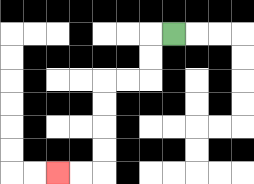{'start': '[7, 1]', 'end': '[2, 7]', 'path_directions': 'L,D,D,L,L,D,D,D,D,L,L', 'path_coordinates': '[[7, 1], [6, 1], [6, 2], [6, 3], [5, 3], [4, 3], [4, 4], [4, 5], [4, 6], [4, 7], [3, 7], [2, 7]]'}